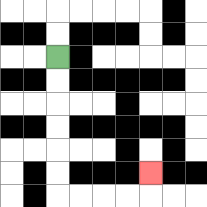{'start': '[2, 2]', 'end': '[6, 7]', 'path_directions': 'D,D,D,D,D,D,R,R,R,R,U', 'path_coordinates': '[[2, 2], [2, 3], [2, 4], [2, 5], [2, 6], [2, 7], [2, 8], [3, 8], [4, 8], [5, 8], [6, 8], [6, 7]]'}